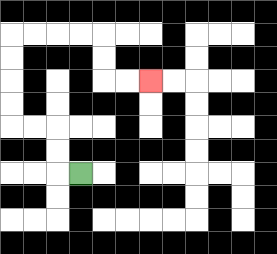{'start': '[3, 7]', 'end': '[6, 3]', 'path_directions': 'L,U,U,L,L,U,U,U,U,R,R,R,R,D,D,R,R', 'path_coordinates': '[[3, 7], [2, 7], [2, 6], [2, 5], [1, 5], [0, 5], [0, 4], [0, 3], [0, 2], [0, 1], [1, 1], [2, 1], [3, 1], [4, 1], [4, 2], [4, 3], [5, 3], [6, 3]]'}